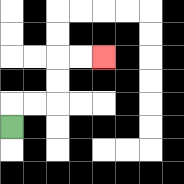{'start': '[0, 5]', 'end': '[4, 2]', 'path_directions': 'U,R,R,U,U,R,R', 'path_coordinates': '[[0, 5], [0, 4], [1, 4], [2, 4], [2, 3], [2, 2], [3, 2], [4, 2]]'}